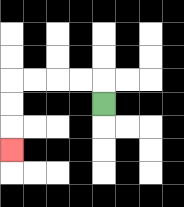{'start': '[4, 4]', 'end': '[0, 6]', 'path_directions': 'U,L,L,L,L,D,D,D', 'path_coordinates': '[[4, 4], [4, 3], [3, 3], [2, 3], [1, 3], [0, 3], [0, 4], [0, 5], [0, 6]]'}